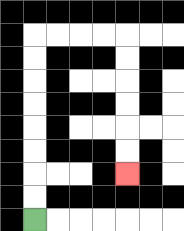{'start': '[1, 9]', 'end': '[5, 7]', 'path_directions': 'U,U,U,U,U,U,U,U,R,R,R,R,D,D,D,D,D,D', 'path_coordinates': '[[1, 9], [1, 8], [1, 7], [1, 6], [1, 5], [1, 4], [1, 3], [1, 2], [1, 1], [2, 1], [3, 1], [4, 1], [5, 1], [5, 2], [5, 3], [5, 4], [5, 5], [5, 6], [5, 7]]'}